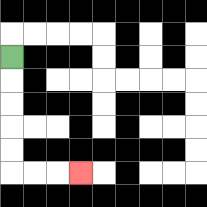{'start': '[0, 2]', 'end': '[3, 7]', 'path_directions': 'D,D,D,D,D,R,R,R', 'path_coordinates': '[[0, 2], [0, 3], [0, 4], [0, 5], [0, 6], [0, 7], [1, 7], [2, 7], [3, 7]]'}